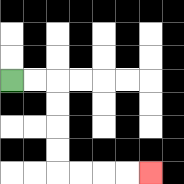{'start': '[0, 3]', 'end': '[6, 7]', 'path_directions': 'R,R,D,D,D,D,R,R,R,R', 'path_coordinates': '[[0, 3], [1, 3], [2, 3], [2, 4], [2, 5], [2, 6], [2, 7], [3, 7], [4, 7], [5, 7], [6, 7]]'}